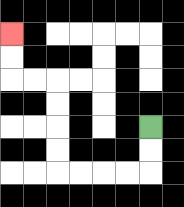{'start': '[6, 5]', 'end': '[0, 1]', 'path_directions': 'D,D,L,L,L,L,U,U,U,U,L,L,U,U', 'path_coordinates': '[[6, 5], [6, 6], [6, 7], [5, 7], [4, 7], [3, 7], [2, 7], [2, 6], [2, 5], [2, 4], [2, 3], [1, 3], [0, 3], [0, 2], [0, 1]]'}